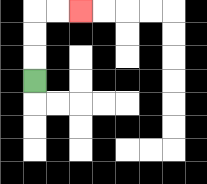{'start': '[1, 3]', 'end': '[3, 0]', 'path_directions': 'U,U,U,R,R', 'path_coordinates': '[[1, 3], [1, 2], [1, 1], [1, 0], [2, 0], [3, 0]]'}